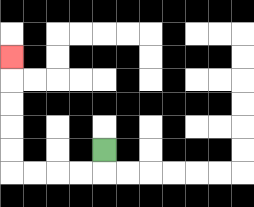{'start': '[4, 6]', 'end': '[0, 2]', 'path_directions': 'D,L,L,L,L,U,U,U,U,U', 'path_coordinates': '[[4, 6], [4, 7], [3, 7], [2, 7], [1, 7], [0, 7], [0, 6], [0, 5], [0, 4], [0, 3], [0, 2]]'}